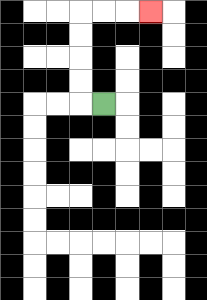{'start': '[4, 4]', 'end': '[6, 0]', 'path_directions': 'L,U,U,U,U,R,R,R', 'path_coordinates': '[[4, 4], [3, 4], [3, 3], [3, 2], [3, 1], [3, 0], [4, 0], [5, 0], [6, 0]]'}